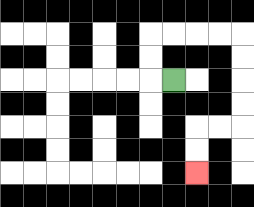{'start': '[7, 3]', 'end': '[8, 7]', 'path_directions': 'L,U,U,R,R,R,R,D,D,D,D,L,L,D,D', 'path_coordinates': '[[7, 3], [6, 3], [6, 2], [6, 1], [7, 1], [8, 1], [9, 1], [10, 1], [10, 2], [10, 3], [10, 4], [10, 5], [9, 5], [8, 5], [8, 6], [8, 7]]'}